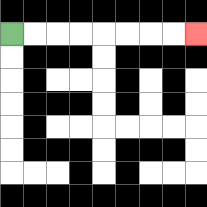{'start': '[0, 1]', 'end': '[8, 1]', 'path_directions': 'R,R,R,R,R,R,R,R', 'path_coordinates': '[[0, 1], [1, 1], [2, 1], [3, 1], [4, 1], [5, 1], [6, 1], [7, 1], [8, 1]]'}